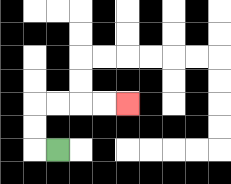{'start': '[2, 6]', 'end': '[5, 4]', 'path_directions': 'L,U,U,R,R,R,R', 'path_coordinates': '[[2, 6], [1, 6], [1, 5], [1, 4], [2, 4], [3, 4], [4, 4], [5, 4]]'}